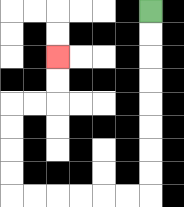{'start': '[6, 0]', 'end': '[2, 2]', 'path_directions': 'D,D,D,D,D,D,D,D,L,L,L,L,L,L,U,U,U,U,R,R,U,U', 'path_coordinates': '[[6, 0], [6, 1], [6, 2], [6, 3], [6, 4], [6, 5], [6, 6], [6, 7], [6, 8], [5, 8], [4, 8], [3, 8], [2, 8], [1, 8], [0, 8], [0, 7], [0, 6], [0, 5], [0, 4], [1, 4], [2, 4], [2, 3], [2, 2]]'}